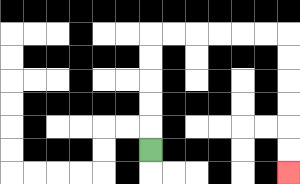{'start': '[6, 6]', 'end': '[12, 7]', 'path_directions': 'U,U,U,U,U,R,R,R,R,R,R,D,D,D,D,D,D', 'path_coordinates': '[[6, 6], [6, 5], [6, 4], [6, 3], [6, 2], [6, 1], [7, 1], [8, 1], [9, 1], [10, 1], [11, 1], [12, 1], [12, 2], [12, 3], [12, 4], [12, 5], [12, 6], [12, 7]]'}